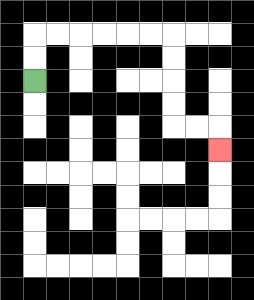{'start': '[1, 3]', 'end': '[9, 6]', 'path_directions': 'U,U,R,R,R,R,R,R,D,D,D,D,R,R,D', 'path_coordinates': '[[1, 3], [1, 2], [1, 1], [2, 1], [3, 1], [4, 1], [5, 1], [6, 1], [7, 1], [7, 2], [7, 3], [7, 4], [7, 5], [8, 5], [9, 5], [9, 6]]'}